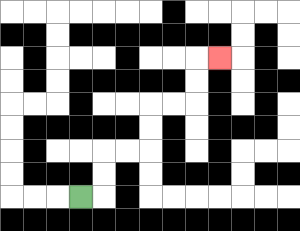{'start': '[3, 8]', 'end': '[9, 2]', 'path_directions': 'R,U,U,R,R,U,U,R,R,U,U,R', 'path_coordinates': '[[3, 8], [4, 8], [4, 7], [4, 6], [5, 6], [6, 6], [6, 5], [6, 4], [7, 4], [8, 4], [8, 3], [8, 2], [9, 2]]'}